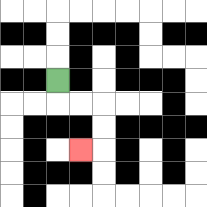{'start': '[2, 3]', 'end': '[3, 6]', 'path_directions': 'D,R,R,D,D,L', 'path_coordinates': '[[2, 3], [2, 4], [3, 4], [4, 4], [4, 5], [4, 6], [3, 6]]'}